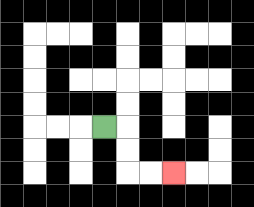{'start': '[4, 5]', 'end': '[7, 7]', 'path_directions': 'R,D,D,R,R', 'path_coordinates': '[[4, 5], [5, 5], [5, 6], [5, 7], [6, 7], [7, 7]]'}